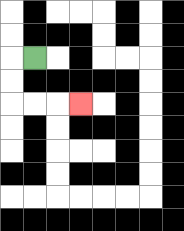{'start': '[1, 2]', 'end': '[3, 4]', 'path_directions': 'L,D,D,R,R,R', 'path_coordinates': '[[1, 2], [0, 2], [0, 3], [0, 4], [1, 4], [2, 4], [3, 4]]'}